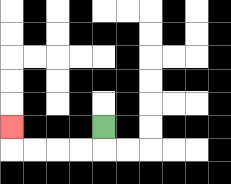{'start': '[4, 5]', 'end': '[0, 5]', 'path_directions': 'D,L,L,L,L,U', 'path_coordinates': '[[4, 5], [4, 6], [3, 6], [2, 6], [1, 6], [0, 6], [0, 5]]'}